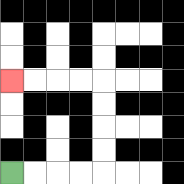{'start': '[0, 7]', 'end': '[0, 3]', 'path_directions': 'R,R,R,R,U,U,U,U,L,L,L,L', 'path_coordinates': '[[0, 7], [1, 7], [2, 7], [3, 7], [4, 7], [4, 6], [4, 5], [4, 4], [4, 3], [3, 3], [2, 3], [1, 3], [0, 3]]'}